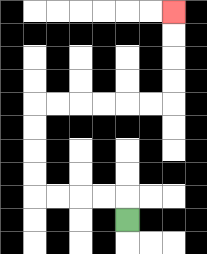{'start': '[5, 9]', 'end': '[7, 0]', 'path_directions': 'U,L,L,L,L,U,U,U,U,R,R,R,R,R,R,U,U,U,U', 'path_coordinates': '[[5, 9], [5, 8], [4, 8], [3, 8], [2, 8], [1, 8], [1, 7], [1, 6], [1, 5], [1, 4], [2, 4], [3, 4], [4, 4], [5, 4], [6, 4], [7, 4], [7, 3], [7, 2], [7, 1], [7, 0]]'}